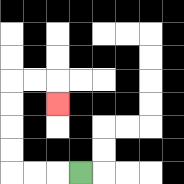{'start': '[3, 7]', 'end': '[2, 4]', 'path_directions': 'L,L,L,U,U,U,U,R,R,D', 'path_coordinates': '[[3, 7], [2, 7], [1, 7], [0, 7], [0, 6], [0, 5], [0, 4], [0, 3], [1, 3], [2, 3], [2, 4]]'}